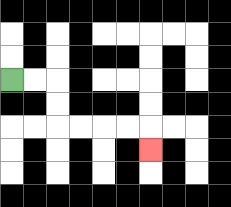{'start': '[0, 3]', 'end': '[6, 6]', 'path_directions': 'R,R,D,D,R,R,R,R,D', 'path_coordinates': '[[0, 3], [1, 3], [2, 3], [2, 4], [2, 5], [3, 5], [4, 5], [5, 5], [6, 5], [6, 6]]'}